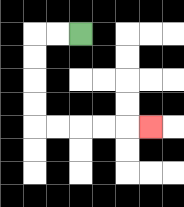{'start': '[3, 1]', 'end': '[6, 5]', 'path_directions': 'L,L,D,D,D,D,R,R,R,R,R', 'path_coordinates': '[[3, 1], [2, 1], [1, 1], [1, 2], [1, 3], [1, 4], [1, 5], [2, 5], [3, 5], [4, 5], [5, 5], [6, 5]]'}